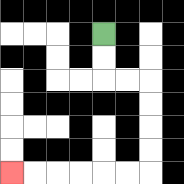{'start': '[4, 1]', 'end': '[0, 7]', 'path_directions': 'D,D,R,R,D,D,D,D,L,L,L,L,L,L', 'path_coordinates': '[[4, 1], [4, 2], [4, 3], [5, 3], [6, 3], [6, 4], [6, 5], [6, 6], [6, 7], [5, 7], [4, 7], [3, 7], [2, 7], [1, 7], [0, 7]]'}